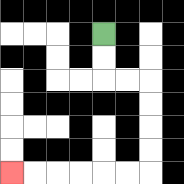{'start': '[4, 1]', 'end': '[0, 7]', 'path_directions': 'D,D,R,R,D,D,D,D,L,L,L,L,L,L', 'path_coordinates': '[[4, 1], [4, 2], [4, 3], [5, 3], [6, 3], [6, 4], [6, 5], [6, 6], [6, 7], [5, 7], [4, 7], [3, 7], [2, 7], [1, 7], [0, 7]]'}